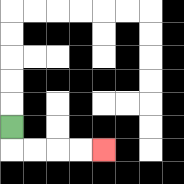{'start': '[0, 5]', 'end': '[4, 6]', 'path_directions': 'D,R,R,R,R', 'path_coordinates': '[[0, 5], [0, 6], [1, 6], [2, 6], [3, 6], [4, 6]]'}